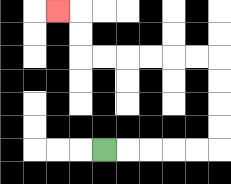{'start': '[4, 6]', 'end': '[2, 0]', 'path_directions': 'R,R,R,R,R,U,U,U,U,L,L,L,L,L,L,U,U,L', 'path_coordinates': '[[4, 6], [5, 6], [6, 6], [7, 6], [8, 6], [9, 6], [9, 5], [9, 4], [9, 3], [9, 2], [8, 2], [7, 2], [6, 2], [5, 2], [4, 2], [3, 2], [3, 1], [3, 0], [2, 0]]'}